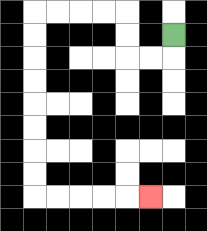{'start': '[7, 1]', 'end': '[6, 8]', 'path_directions': 'D,L,L,U,U,L,L,L,L,D,D,D,D,D,D,D,D,R,R,R,R,R', 'path_coordinates': '[[7, 1], [7, 2], [6, 2], [5, 2], [5, 1], [5, 0], [4, 0], [3, 0], [2, 0], [1, 0], [1, 1], [1, 2], [1, 3], [1, 4], [1, 5], [1, 6], [1, 7], [1, 8], [2, 8], [3, 8], [4, 8], [5, 8], [6, 8]]'}